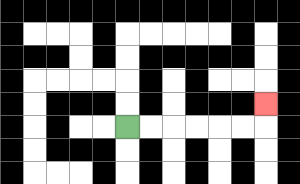{'start': '[5, 5]', 'end': '[11, 4]', 'path_directions': 'R,R,R,R,R,R,U', 'path_coordinates': '[[5, 5], [6, 5], [7, 5], [8, 5], [9, 5], [10, 5], [11, 5], [11, 4]]'}